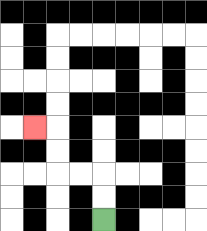{'start': '[4, 9]', 'end': '[1, 5]', 'path_directions': 'U,U,L,L,U,U,L', 'path_coordinates': '[[4, 9], [4, 8], [4, 7], [3, 7], [2, 7], [2, 6], [2, 5], [1, 5]]'}